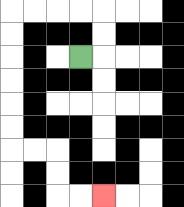{'start': '[3, 2]', 'end': '[4, 8]', 'path_directions': 'R,U,U,L,L,L,L,D,D,D,D,D,D,R,R,D,D,R,R', 'path_coordinates': '[[3, 2], [4, 2], [4, 1], [4, 0], [3, 0], [2, 0], [1, 0], [0, 0], [0, 1], [0, 2], [0, 3], [0, 4], [0, 5], [0, 6], [1, 6], [2, 6], [2, 7], [2, 8], [3, 8], [4, 8]]'}